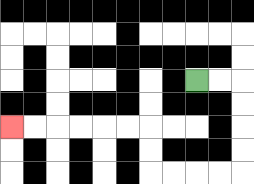{'start': '[8, 3]', 'end': '[0, 5]', 'path_directions': 'R,R,D,D,D,D,L,L,L,L,U,U,L,L,L,L,L,L', 'path_coordinates': '[[8, 3], [9, 3], [10, 3], [10, 4], [10, 5], [10, 6], [10, 7], [9, 7], [8, 7], [7, 7], [6, 7], [6, 6], [6, 5], [5, 5], [4, 5], [3, 5], [2, 5], [1, 5], [0, 5]]'}